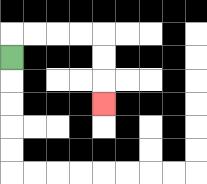{'start': '[0, 2]', 'end': '[4, 4]', 'path_directions': 'U,R,R,R,R,D,D,D', 'path_coordinates': '[[0, 2], [0, 1], [1, 1], [2, 1], [3, 1], [4, 1], [4, 2], [4, 3], [4, 4]]'}